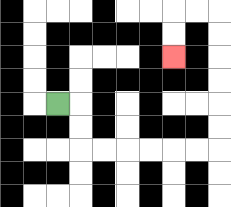{'start': '[2, 4]', 'end': '[7, 2]', 'path_directions': 'R,D,D,R,R,R,R,R,R,U,U,U,U,U,U,L,L,D,D', 'path_coordinates': '[[2, 4], [3, 4], [3, 5], [3, 6], [4, 6], [5, 6], [6, 6], [7, 6], [8, 6], [9, 6], [9, 5], [9, 4], [9, 3], [9, 2], [9, 1], [9, 0], [8, 0], [7, 0], [7, 1], [7, 2]]'}